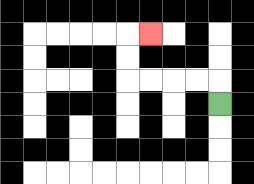{'start': '[9, 4]', 'end': '[6, 1]', 'path_directions': 'U,L,L,L,L,U,U,R', 'path_coordinates': '[[9, 4], [9, 3], [8, 3], [7, 3], [6, 3], [5, 3], [5, 2], [5, 1], [6, 1]]'}